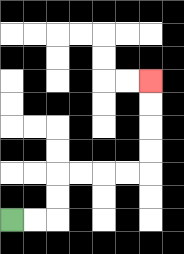{'start': '[0, 9]', 'end': '[6, 3]', 'path_directions': 'R,R,U,U,R,R,R,R,U,U,U,U', 'path_coordinates': '[[0, 9], [1, 9], [2, 9], [2, 8], [2, 7], [3, 7], [4, 7], [5, 7], [6, 7], [6, 6], [6, 5], [6, 4], [6, 3]]'}